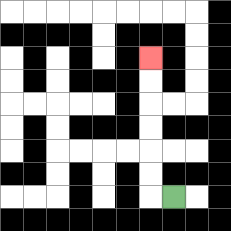{'start': '[7, 8]', 'end': '[6, 2]', 'path_directions': 'L,U,U,U,U,U,U', 'path_coordinates': '[[7, 8], [6, 8], [6, 7], [6, 6], [6, 5], [6, 4], [6, 3], [6, 2]]'}